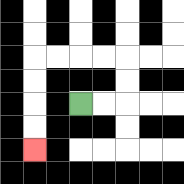{'start': '[3, 4]', 'end': '[1, 6]', 'path_directions': 'R,R,U,U,L,L,L,L,D,D,D,D', 'path_coordinates': '[[3, 4], [4, 4], [5, 4], [5, 3], [5, 2], [4, 2], [3, 2], [2, 2], [1, 2], [1, 3], [1, 4], [1, 5], [1, 6]]'}